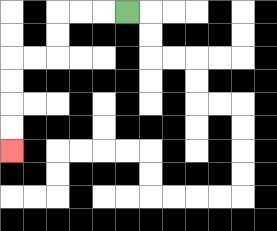{'start': '[5, 0]', 'end': '[0, 6]', 'path_directions': 'L,L,L,D,D,L,L,D,D,D,D', 'path_coordinates': '[[5, 0], [4, 0], [3, 0], [2, 0], [2, 1], [2, 2], [1, 2], [0, 2], [0, 3], [0, 4], [0, 5], [0, 6]]'}